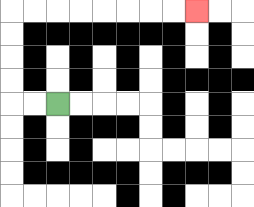{'start': '[2, 4]', 'end': '[8, 0]', 'path_directions': 'L,L,U,U,U,U,R,R,R,R,R,R,R,R', 'path_coordinates': '[[2, 4], [1, 4], [0, 4], [0, 3], [0, 2], [0, 1], [0, 0], [1, 0], [2, 0], [3, 0], [4, 0], [5, 0], [6, 0], [7, 0], [8, 0]]'}